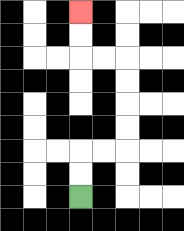{'start': '[3, 8]', 'end': '[3, 0]', 'path_directions': 'U,U,R,R,U,U,U,U,L,L,U,U', 'path_coordinates': '[[3, 8], [3, 7], [3, 6], [4, 6], [5, 6], [5, 5], [5, 4], [5, 3], [5, 2], [4, 2], [3, 2], [3, 1], [3, 0]]'}